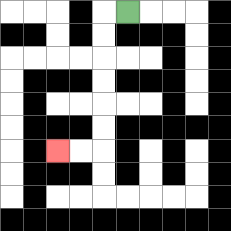{'start': '[5, 0]', 'end': '[2, 6]', 'path_directions': 'L,D,D,D,D,D,D,L,L', 'path_coordinates': '[[5, 0], [4, 0], [4, 1], [4, 2], [4, 3], [4, 4], [4, 5], [4, 6], [3, 6], [2, 6]]'}